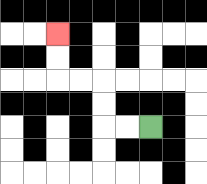{'start': '[6, 5]', 'end': '[2, 1]', 'path_directions': 'L,L,U,U,L,L,U,U', 'path_coordinates': '[[6, 5], [5, 5], [4, 5], [4, 4], [4, 3], [3, 3], [2, 3], [2, 2], [2, 1]]'}